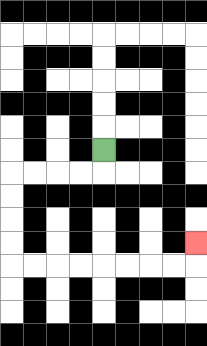{'start': '[4, 6]', 'end': '[8, 10]', 'path_directions': 'D,L,L,L,L,D,D,D,D,R,R,R,R,R,R,R,R,U', 'path_coordinates': '[[4, 6], [4, 7], [3, 7], [2, 7], [1, 7], [0, 7], [0, 8], [0, 9], [0, 10], [0, 11], [1, 11], [2, 11], [3, 11], [4, 11], [5, 11], [6, 11], [7, 11], [8, 11], [8, 10]]'}